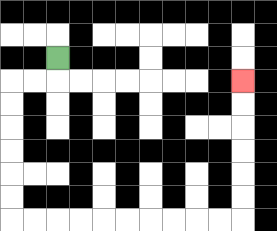{'start': '[2, 2]', 'end': '[10, 3]', 'path_directions': 'D,L,L,D,D,D,D,D,D,R,R,R,R,R,R,R,R,R,R,U,U,U,U,U,U', 'path_coordinates': '[[2, 2], [2, 3], [1, 3], [0, 3], [0, 4], [0, 5], [0, 6], [0, 7], [0, 8], [0, 9], [1, 9], [2, 9], [3, 9], [4, 9], [5, 9], [6, 9], [7, 9], [8, 9], [9, 9], [10, 9], [10, 8], [10, 7], [10, 6], [10, 5], [10, 4], [10, 3]]'}